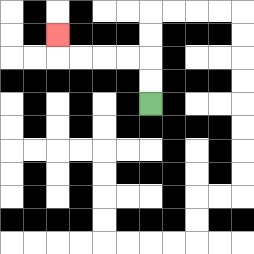{'start': '[6, 4]', 'end': '[2, 1]', 'path_directions': 'U,U,L,L,L,L,U', 'path_coordinates': '[[6, 4], [6, 3], [6, 2], [5, 2], [4, 2], [3, 2], [2, 2], [2, 1]]'}